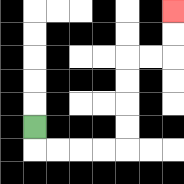{'start': '[1, 5]', 'end': '[7, 0]', 'path_directions': 'D,R,R,R,R,U,U,U,U,R,R,U,U', 'path_coordinates': '[[1, 5], [1, 6], [2, 6], [3, 6], [4, 6], [5, 6], [5, 5], [5, 4], [5, 3], [5, 2], [6, 2], [7, 2], [7, 1], [7, 0]]'}